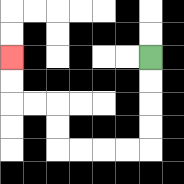{'start': '[6, 2]', 'end': '[0, 2]', 'path_directions': 'D,D,D,D,L,L,L,L,U,U,L,L,U,U', 'path_coordinates': '[[6, 2], [6, 3], [6, 4], [6, 5], [6, 6], [5, 6], [4, 6], [3, 6], [2, 6], [2, 5], [2, 4], [1, 4], [0, 4], [0, 3], [0, 2]]'}